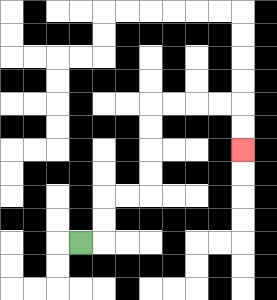{'start': '[3, 10]', 'end': '[10, 6]', 'path_directions': 'R,U,U,R,R,U,U,U,U,R,R,R,R,D,D', 'path_coordinates': '[[3, 10], [4, 10], [4, 9], [4, 8], [5, 8], [6, 8], [6, 7], [6, 6], [6, 5], [6, 4], [7, 4], [8, 4], [9, 4], [10, 4], [10, 5], [10, 6]]'}